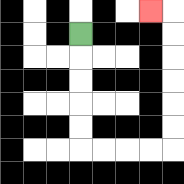{'start': '[3, 1]', 'end': '[6, 0]', 'path_directions': 'D,D,D,D,D,R,R,R,R,U,U,U,U,U,U,L', 'path_coordinates': '[[3, 1], [3, 2], [3, 3], [3, 4], [3, 5], [3, 6], [4, 6], [5, 6], [6, 6], [7, 6], [7, 5], [7, 4], [7, 3], [7, 2], [7, 1], [7, 0], [6, 0]]'}